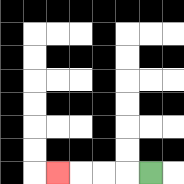{'start': '[6, 7]', 'end': '[2, 7]', 'path_directions': 'L,L,L,L', 'path_coordinates': '[[6, 7], [5, 7], [4, 7], [3, 7], [2, 7]]'}